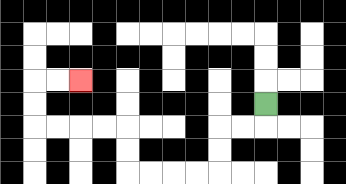{'start': '[11, 4]', 'end': '[3, 3]', 'path_directions': 'D,L,L,D,D,L,L,L,L,U,U,L,L,L,L,U,U,R,R', 'path_coordinates': '[[11, 4], [11, 5], [10, 5], [9, 5], [9, 6], [9, 7], [8, 7], [7, 7], [6, 7], [5, 7], [5, 6], [5, 5], [4, 5], [3, 5], [2, 5], [1, 5], [1, 4], [1, 3], [2, 3], [3, 3]]'}